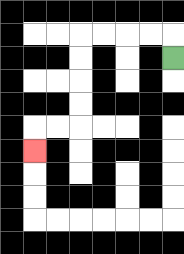{'start': '[7, 2]', 'end': '[1, 6]', 'path_directions': 'U,L,L,L,L,D,D,D,D,L,L,D', 'path_coordinates': '[[7, 2], [7, 1], [6, 1], [5, 1], [4, 1], [3, 1], [3, 2], [3, 3], [3, 4], [3, 5], [2, 5], [1, 5], [1, 6]]'}